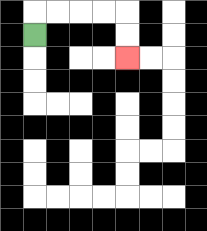{'start': '[1, 1]', 'end': '[5, 2]', 'path_directions': 'U,R,R,R,R,D,D', 'path_coordinates': '[[1, 1], [1, 0], [2, 0], [3, 0], [4, 0], [5, 0], [5, 1], [5, 2]]'}